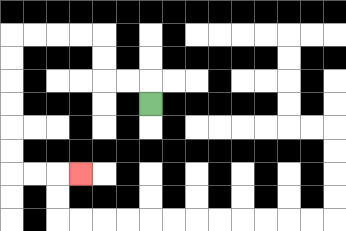{'start': '[6, 4]', 'end': '[3, 7]', 'path_directions': 'U,L,L,U,U,L,L,L,L,D,D,D,D,D,D,R,R,R', 'path_coordinates': '[[6, 4], [6, 3], [5, 3], [4, 3], [4, 2], [4, 1], [3, 1], [2, 1], [1, 1], [0, 1], [0, 2], [0, 3], [0, 4], [0, 5], [0, 6], [0, 7], [1, 7], [2, 7], [3, 7]]'}